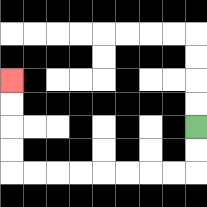{'start': '[8, 5]', 'end': '[0, 3]', 'path_directions': 'D,D,L,L,L,L,L,L,L,L,U,U,U,U', 'path_coordinates': '[[8, 5], [8, 6], [8, 7], [7, 7], [6, 7], [5, 7], [4, 7], [3, 7], [2, 7], [1, 7], [0, 7], [0, 6], [0, 5], [0, 4], [0, 3]]'}